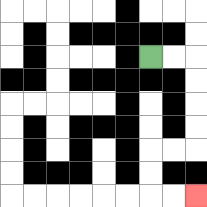{'start': '[6, 2]', 'end': '[8, 8]', 'path_directions': 'R,R,D,D,D,D,L,L,D,D,R,R', 'path_coordinates': '[[6, 2], [7, 2], [8, 2], [8, 3], [8, 4], [8, 5], [8, 6], [7, 6], [6, 6], [6, 7], [6, 8], [7, 8], [8, 8]]'}